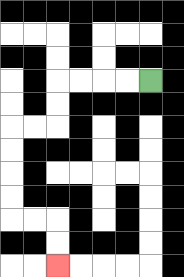{'start': '[6, 3]', 'end': '[2, 11]', 'path_directions': 'L,L,L,L,D,D,L,L,D,D,D,D,R,R,D,D', 'path_coordinates': '[[6, 3], [5, 3], [4, 3], [3, 3], [2, 3], [2, 4], [2, 5], [1, 5], [0, 5], [0, 6], [0, 7], [0, 8], [0, 9], [1, 9], [2, 9], [2, 10], [2, 11]]'}